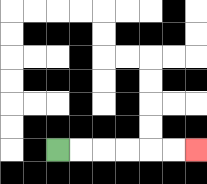{'start': '[2, 6]', 'end': '[8, 6]', 'path_directions': 'R,R,R,R,R,R', 'path_coordinates': '[[2, 6], [3, 6], [4, 6], [5, 6], [6, 6], [7, 6], [8, 6]]'}